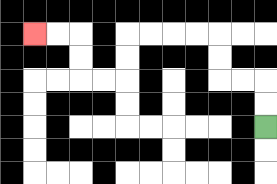{'start': '[11, 5]', 'end': '[1, 1]', 'path_directions': 'U,U,L,L,U,U,L,L,L,L,D,D,L,L,U,U,L,L', 'path_coordinates': '[[11, 5], [11, 4], [11, 3], [10, 3], [9, 3], [9, 2], [9, 1], [8, 1], [7, 1], [6, 1], [5, 1], [5, 2], [5, 3], [4, 3], [3, 3], [3, 2], [3, 1], [2, 1], [1, 1]]'}